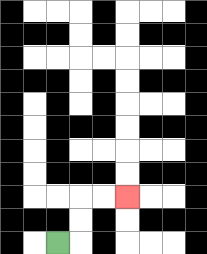{'start': '[2, 10]', 'end': '[5, 8]', 'path_directions': 'R,U,U,R,R', 'path_coordinates': '[[2, 10], [3, 10], [3, 9], [3, 8], [4, 8], [5, 8]]'}